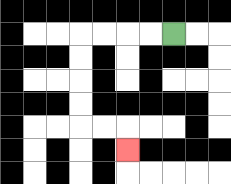{'start': '[7, 1]', 'end': '[5, 6]', 'path_directions': 'L,L,L,L,D,D,D,D,R,R,D', 'path_coordinates': '[[7, 1], [6, 1], [5, 1], [4, 1], [3, 1], [3, 2], [3, 3], [3, 4], [3, 5], [4, 5], [5, 5], [5, 6]]'}